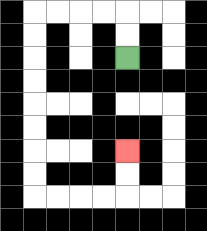{'start': '[5, 2]', 'end': '[5, 6]', 'path_directions': 'U,U,L,L,L,L,D,D,D,D,D,D,D,D,R,R,R,R,U,U', 'path_coordinates': '[[5, 2], [5, 1], [5, 0], [4, 0], [3, 0], [2, 0], [1, 0], [1, 1], [1, 2], [1, 3], [1, 4], [1, 5], [1, 6], [1, 7], [1, 8], [2, 8], [3, 8], [4, 8], [5, 8], [5, 7], [5, 6]]'}